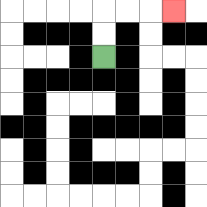{'start': '[4, 2]', 'end': '[7, 0]', 'path_directions': 'U,U,R,R,R', 'path_coordinates': '[[4, 2], [4, 1], [4, 0], [5, 0], [6, 0], [7, 0]]'}